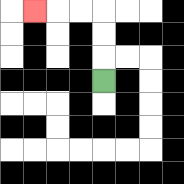{'start': '[4, 3]', 'end': '[1, 0]', 'path_directions': 'U,U,U,L,L,L', 'path_coordinates': '[[4, 3], [4, 2], [4, 1], [4, 0], [3, 0], [2, 0], [1, 0]]'}